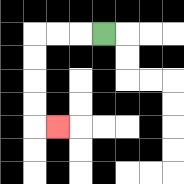{'start': '[4, 1]', 'end': '[2, 5]', 'path_directions': 'L,L,L,D,D,D,D,R', 'path_coordinates': '[[4, 1], [3, 1], [2, 1], [1, 1], [1, 2], [1, 3], [1, 4], [1, 5], [2, 5]]'}